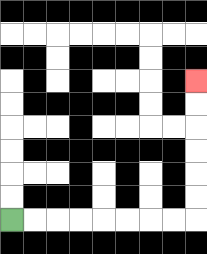{'start': '[0, 9]', 'end': '[8, 3]', 'path_directions': 'R,R,R,R,R,R,R,R,U,U,U,U,U,U', 'path_coordinates': '[[0, 9], [1, 9], [2, 9], [3, 9], [4, 9], [5, 9], [6, 9], [7, 9], [8, 9], [8, 8], [8, 7], [8, 6], [8, 5], [8, 4], [8, 3]]'}